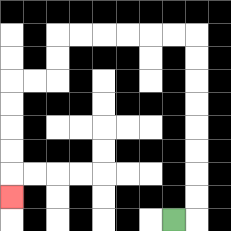{'start': '[7, 9]', 'end': '[0, 8]', 'path_directions': 'R,U,U,U,U,U,U,U,U,L,L,L,L,L,L,D,D,L,L,D,D,D,D,D', 'path_coordinates': '[[7, 9], [8, 9], [8, 8], [8, 7], [8, 6], [8, 5], [8, 4], [8, 3], [8, 2], [8, 1], [7, 1], [6, 1], [5, 1], [4, 1], [3, 1], [2, 1], [2, 2], [2, 3], [1, 3], [0, 3], [0, 4], [0, 5], [0, 6], [0, 7], [0, 8]]'}